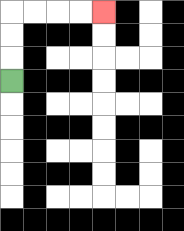{'start': '[0, 3]', 'end': '[4, 0]', 'path_directions': 'U,U,U,R,R,R,R', 'path_coordinates': '[[0, 3], [0, 2], [0, 1], [0, 0], [1, 0], [2, 0], [3, 0], [4, 0]]'}